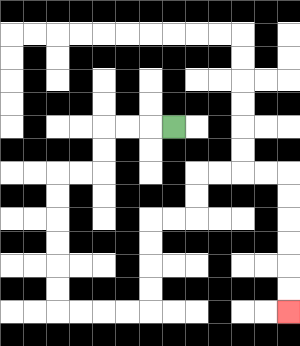{'start': '[7, 5]', 'end': '[12, 13]', 'path_directions': 'L,L,L,D,D,L,L,D,D,D,D,D,D,R,R,R,R,U,U,U,U,R,R,U,U,R,R,R,R,D,D,D,D,D,D', 'path_coordinates': '[[7, 5], [6, 5], [5, 5], [4, 5], [4, 6], [4, 7], [3, 7], [2, 7], [2, 8], [2, 9], [2, 10], [2, 11], [2, 12], [2, 13], [3, 13], [4, 13], [5, 13], [6, 13], [6, 12], [6, 11], [6, 10], [6, 9], [7, 9], [8, 9], [8, 8], [8, 7], [9, 7], [10, 7], [11, 7], [12, 7], [12, 8], [12, 9], [12, 10], [12, 11], [12, 12], [12, 13]]'}